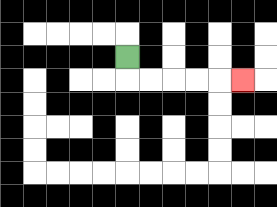{'start': '[5, 2]', 'end': '[10, 3]', 'path_directions': 'D,R,R,R,R,R', 'path_coordinates': '[[5, 2], [5, 3], [6, 3], [7, 3], [8, 3], [9, 3], [10, 3]]'}